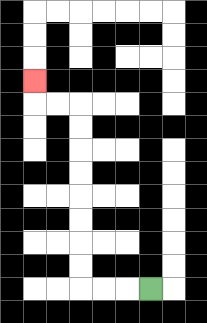{'start': '[6, 12]', 'end': '[1, 3]', 'path_directions': 'L,L,L,U,U,U,U,U,U,U,U,L,L,U', 'path_coordinates': '[[6, 12], [5, 12], [4, 12], [3, 12], [3, 11], [3, 10], [3, 9], [3, 8], [3, 7], [3, 6], [3, 5], [3, 4], [2, 4], [1, 4], [1, 3]]'}